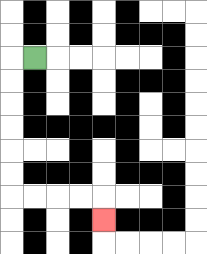{'start': '[1, 2]', 'end': '[4, 9]', 'path_directions': 'L,D,D,D,D,D,D,R,R,R,R,D', 'path_coordinates': '[[1, 2], [0, 2], [0, 3], [0, 4], [0, 5], [0, 6], [0, 7], [0, 8], [1, 8], [2, 8], [3, 8], [4, 8], [4, 9]]'}